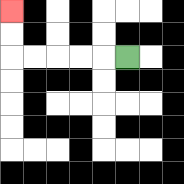{'start': '[5, 2]', 'end': '[0, 0]', 'path_directions': 'L,L,L,L,L,U,U', 'path_coordinates': '[[5, 2], [4, 2], [3, 2], [2, 2], [1, 2], [0, 2], [0, 1], [0, 0]]'}